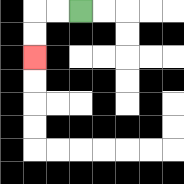{'start': '[3, 0]', 'end': '[1, 2]', 'path_directions': 'L,L,D,D', 'path_coordinates': '[[3, 0], [2, 0], [1, 0], [1, 1], [1, 2]]'}